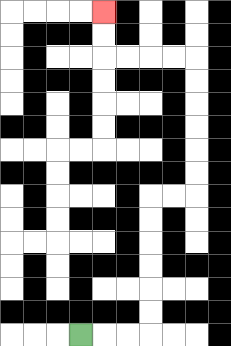{'start': '[3, 14]', 'end': '[4, 0]', 'path_directions': 'R,R,R,U,U,U,U,U,U,R,R,U,U,U,U,U,U,L,L,L,L,U,U', 'path_coordinates': '[[3, 14], [4, 14], [5, 14], [6, 14], [6, 13], [6, 12], [6, 11], [6, 10], [6, 9], [6, 8], [7, 8], [8, 8], [8, 7], [8, 6], [8, 5], [8, 4], [8, 3], [8, 2], [7, 2], [6, 2], [5, 2], [4, 2], [4, 1], [4, 0]]'}